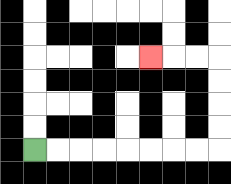{'start': '[1, 6]', 'end': '[6, 2]', 'path_directions': 'R,R,R,R,R,R,R,R,U,U,U,U,L,L,L', 'path_coordinates': '[[1, 6], [2, 6], [3, 6], [4, 6], [5, 6], [6, 6], [7, 6], [8, 6], [9, 6], [9, 5], [9, 4], [9, 3], [9, 2], [8, 2], [7, 2], [6, 2]]'}